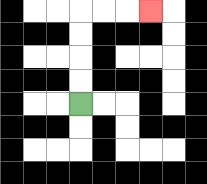{'start': '[3, 4]', 'end': '[6, 0]', 'path_directions': 'U,U,U,U,R,R,R', 'path_coordinates': '[[3, 4], [3, 3], [3, 2], [3, 1], [3, 0], [4, 0], [5, 0], [6, 0]]'}